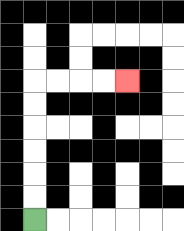{'start': '[1, 9]', 'end': '[5, 3]', 'path_directions': 'U,U,U,U,U,U,R,R,R,R', 'path_coordinates': '[[1, 9], [1, 8], [1, 7], [1, 6], [1, 5], [1, 4], [1, 3], [2, 3], [3, 3], [4, 3], [5, 3]]'}